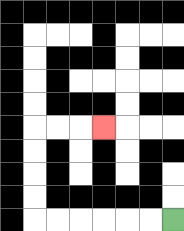{'start': '[7, 9]', 'end': '[4, 5]', 'path_directions': 'L,L,L,L,L,L,U,U,U,U,R,R,R', 'path_coordinates': '[[7, 9], [6, 9], [5, 9], [4, 9], [3, 9], [2, 9], [1, 9], [1, 8], [1, 7], [1, 6], [1, 5], [2, 5], [3, 5], [4, 5]]'}